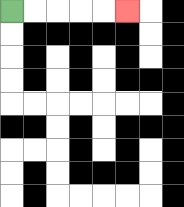{'start': '[0, 0]', 'end': '[5, 0]', 'path_directions': 'R,R,R,R,R', 'path_coordinates': '[[0, 0], [1, 0], [2, 0], [3, 0], [4, 0], [5, 0]]'}